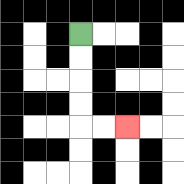{'start': '[3, 1]', 'end': '[5, 5]', 'path_directions': 'D,D,D,D,R,R', 'path_coordinates': '[[3, 1], [3, 2], [3, 3], [3, 4], [3, 5], [4, 5], [5, 5]]'}